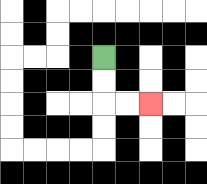{'start': '[4, 2]', 'end': '[6, 4]', 'path_directions': 'D,D,R,R', 'path_coordinates': '[[4, 2], [4, 3], [4, 4], [5, 4], [6, 4]]'}